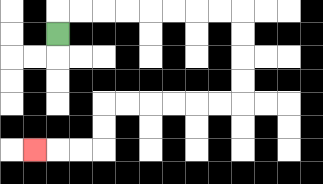{'start': '[2, 1]', 'end': '[1, 6]', 'path_directions': 'U,R,R,R,R,R,R,R,R,D,D,D,D,L,L,L,L,L,L,D,D,L,L,L', 'path_coordinates': '[[2, 1], [2, 0], [3, 0], [4, 0], [5, 0], [6, 0], [7, 0], [8, 0], [9, 0], [10, 0], [10, 1], [10, 2], [10, 3], [10, 4], [9, 4], [8, 4], [7, 4], [6, 4], [5, 4], [4, 4], [4, 5], [4, 6], [3, 6], [2, 6], [1, 6]]'}